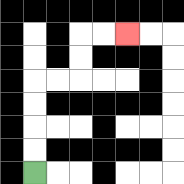{'start': '[1, 7]', 'end': '[5, 1]', 'path_directions': 'U,U,U,U,R,R,U,U,R,R', 'path_coordinates': '[[1, 7], [1, 6], [1, 5], [1, 4], [1, 3], [2, 3], [3, 3], [3, 2], [3, 1], [4, 1], [5, 1]]'}